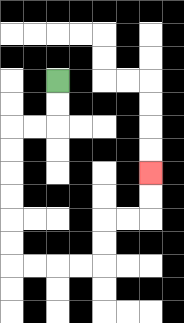{'start': '[2, 3]', 'end': '[6, 7]', 'path_directions': 'D,D,L,L,D,D,D,D,D,D,R,R,R,R,U,U,R,R,U,U', 'path_coordinates': '[[2, 3], [2, 4], [2, 5], [1, 5], [0, 5], [0, 6], [0, 7], [0, 8], [0, 9], [0, 10], [0, 11], [1, 11], [2, 11], [3, 11], [4, 11], [4, 10], [4, 9], [5, 9], [6, 9], [6, 8], [6, 7]]'}